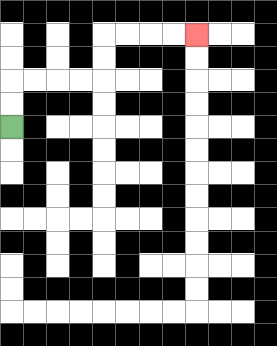{'start': '[0, 5]', 'end': '[8, 1]', 'path_directions': 'U,U,R,R,R,R,U,U,R,R,R,R', 'path_coordinates': '[[0, 5], [0, 4], [0, 3], [1, 3], [2, 3], [3, 3], [4, 3], [4, 2], [4, 1], [5, 1], [6, 1], [7, 1], [8, 1]]'}